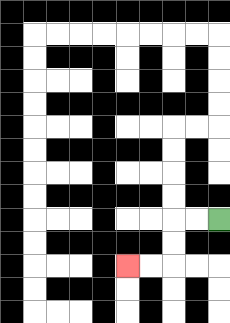{'start': '[9, 9]', 'end': '[5, 11]', 'path_directions': 'L,L,D,D,L,L', 'path_coordinates': '[[9, 9], [8, 9], [7, 9], [7, 10], [7, 11], [6, 11], [5, 11]]'}